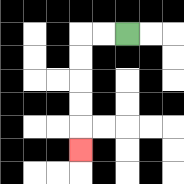{'start': '[5, 1]', 'end': '[3, 6]', 'path_directions': 'L,L,D,D,D,D,D', 'path_coordinates': '[[5, 1], [4, 1], [3, 1], [3, 2], [3, 3], [3, 4], [3, 5], [3, 6]]'}